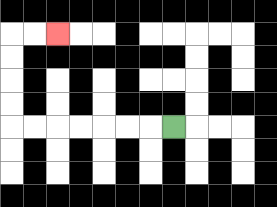{'start': '[7, 5]', 'end': '[2, 1]', 'path_directions': 'L,L,L,L,L,L,L,U,U,U,U,R,R', 'path_coordinates': '[[7, 5], [6, 5], [5, 5], [4, 5], [3, 5], [2, 5], [1, 5], [0, 5], [0, 4], [0, 3], [0, 2], [0, 1], [1, 1], [2, 1]]'}